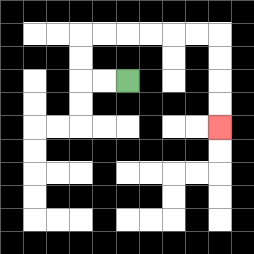{'start': '[5, 3]', 'end': '[9, 5]', 'path_directions': 'L,L,U,U,R,R,R,R,R,R,D,D,D,D', 'path_coordinates': '[[5, 3], [4, 3], [3, 3], [3, 2], [3, 1], [4, 1], [5, 1], [6, 1], [7, 1], [8, 1], [9, 1], [9, 2], [9, 3], [9, 4], [9, 5]]'}